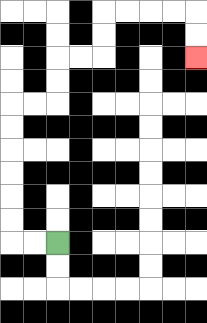{'start': '[2, 10]', 'end': '[8, 2]', 'path_directions': 'L,L,U,U,U,U,U,U,R,R,U,U,R,R,U,U,R,R,R,R,D,D', 'path_coordinates': '[[2, 10], [1, 10], [0, 10], [0, 9], [0, 8], [0, 7], [0, 6], [0, 5], [0, 4], [1, 4], [2, 4], [2, 3], [2, 2], [3, 2], [4, 2], [4, 1], [4, 0], [5, 0], [6, 0], [7, 0], [8, 0], [8, 1], [8, 2]]'}